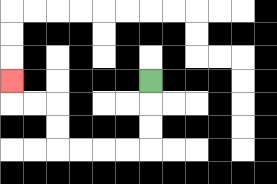{'start': '[6, 3]', 'end': '[0, 3]', 'path_directions': 'D,D,D,L,L,L,L,U,U,L,L,U', 'path_coordinates': '[[6, 3], [6, 4], [6, 5], [6, 6], [5, 6], [4, 6], [3, 6], [2, 6], [2, 5], [2, 4], [1, 4], [0, 4], [0, 3]]'}